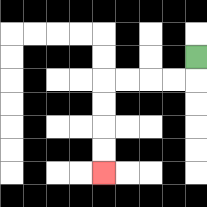{'start': '[8, 2]', 'end': '[4, 7]', 'path_directions': 'D,L,L,L,L,D,D,D,D', 'path_coordinates': '[[8, 2], [8, 3], [7, 3], [6, 3], [5, 3], [4, 3], [4, 4], [4, 5], [4, 6], [4, 7]]'}